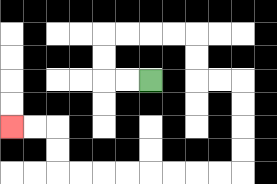{'start': '[6, 3]', 'end': '[0, 5]', 'path_directions': 'L,L,U,U,R,R,R,R,D,D,R,R,D,D,D,D,L,L,L,L,L,L,L,L,U,U,L,L', 'path_coordinates': '[[6, 3], [5, 3], [4, 3], [4, 2], [4, 1], [5, 1], [6, 1], [7, 1], [8, 1], [8, 2], [8, 3], [9, 3], [10, 3], [10, 4], [10, 5], [10, 6], [10, 7], [9, 7], [8, 7], [7, 7], [6, 7], [5, 7], [4, 7], [3, 7], [2, 7], [2, 6], [2, 5], [1, 5], [0, 5]]'}